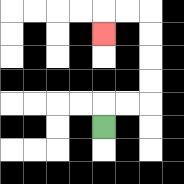{'start': '[4, 5]', 'end': '[4, 1]', 'path_directions': 'U,R,R,U,U,U,U,L,L,D', 'path_coordinates': '[[4, 5], [4, 4], [5, 4], [6, 4], [6, 3], [6, 2], [6, 1], [6, 0], [5, 0], [4, 0], [4, 1]]'}